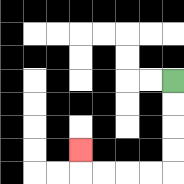{'start': '[7, 3]', 'end': '[3, 6]', 'path_directions': 'D,D,D,D,L,L,L,L,U', 'path_coordinates': '[[7, 3], [7, 4], [7, 5], [7, 6], [7, 7], [6, 7], [5, 7], [4, 7], [3, 7], [3, 6]]'}